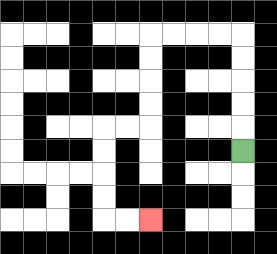{'start': '[10, 6]', 'end': '[6, 9]', 'path_directions': 'U,U,U,U,U,L,L,L,L,D,D,D,D,L,L,D,D,D,D,R,R', 'path_coordinates': '[[10, 6], [10, 5], [10, 4], [10, 3], [10, 2], [10, 1], [9, 1], [8, 1], [7, 1], [6, 1], [6, 2], [6, 3], [6, 4], [6, 5], [5, 5], [4, 5], [4, 6], [4, 7], [4, 8], [4, 9], [5, 9], [6, 9]]'}